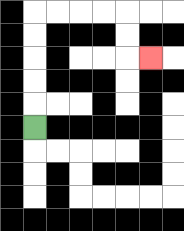{'start': '[1, 5]', 'end': '[6, 2]', 'path_directions': 'U,U,U,U,U,R,R,R,R,D,D,R', 'path_coordinates': '[[1, 5], [1, 4], [1, 3], [1, 2], [1, 1], [1, 0], [2, 0], [3, 0], [4, 0], [5, 0], [5, 1], [5, 2], [6, 2]]'}